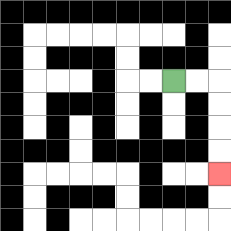{'start': '[7, 3]', 'end': '[9, 7]', 'path_directions': 'R,R,D,D,D,D', 'path_coordinates': '[[7, 3], [8, 3], [9, 3], [9, 4], [9, 5], [9, 6], [9, 7]]'}